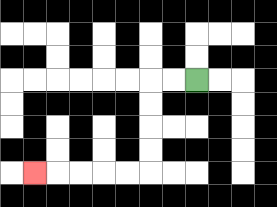{'start': '[8, 3]', 'end': '[1, 7]', 'path_directions': 'L,L,D,D,D,D,L,L,L,L,L', 'path_coordinates': '[[8, 3], [7, 3], [6, 3], [6, 4], [6, 5], [6, 6], [6, 7], [5, 7], [4, 7], [3, 7], [2, 7], [1, 7]]'}